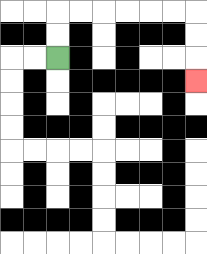{'start': '[2, 2]', 'end': '[8, 3]', 'path_directions': 'U,U,R,R,R,R,R,R,D,D,D', 'path_coordinates': '[[2, 2], [2, 1], [2, 0], [3, 0], [4, 0], [5, 0], [6, 0], [7, 0], [8, 0], [8, 1], [8, 2], [8, 3]]'}